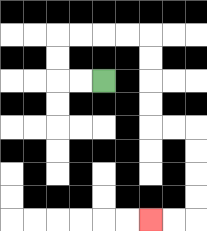{'start': '[4, 3]', 'end': '[6, 9]', 'path_directions': 'L,L,U,U,R,R,R,R,D,D,D,D,R,R,D,D,D,D,L,L', 'path_coordinates': '[[4, 3], [3, 3], [2, 3], [2, 2], [2, 1], [3, 1], [4, 1], [5, 1], [6, 1], [6, 2], [6, 3], [6, 4], [6, 5], [7, 5], [8, 5], [8, 6], [8, 7], [8, 8], [8, 9], [7, 9], [6, 9]]'}